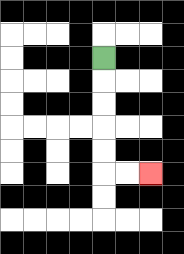{'start': '[4, 2]', 'end': '[6, 7]', 'path_directions': 'D,D,D,D,D,R,R', 'path_coordinates': '[[4, 2], [4, 3], [4, 4], [4, 5], [4, 6], [4, 7], [5, 7], [6, 7]]'}